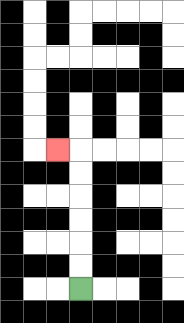{'start': '[3, 12]', 'end': '[2, 6]', 'path_directions': 'U,U,U,U,U,U,L', 'path_coordinates': '[[3, 12], [3, 11], [3, 10], [3, 9], [3, 8], [3, 7], [3, 6], [2, 6]]'}